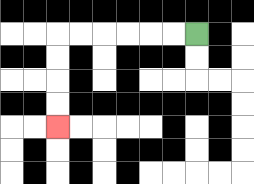{'start': '[8, 1]', 'end': '[2, 5]', 'path_directions': 'L,L,L,L,L,L,D,D,D,D', 'path_coordinates': '[[8, 1], [7, 1], [6, 1], [5, 1], [4, 1], [3, 1], [2, 1], [2, 2], [2, 3], [2, 4], [2, 5]]'}